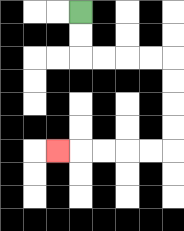{'start': '[3, 0]', 'end': '[2, 6]', 'path_directions': 'D,D,R,R,R,R,D,D,D,D,L,L,L,L,L', 'path_coordinates': '[[3, 0], [3, 1], [3, 2], [4, 2], [5, 2], [6, 2], [7, 2], [7, 3], [7, 4], [7, 5], [7, 6], [6, 6], [5, 6], [4, 6], [3, 6], [2, 6]]'}